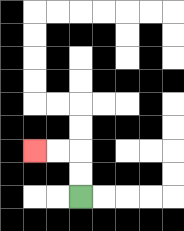{'start': '[3, 8]', 'end': '[1, 6]', 'path_directions': 'U,U,L,L', 'path_coordinates': '[[3, 8], [3, 7], [3, 6], [2, 6], [1, 6]]'}